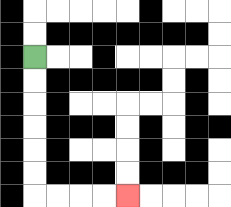{'start': '[1, 2]', 'end': '[5, 8]', 'path_directions': 'D,D,D,D,D,D,R,R,R,R', 'path_coordinates': '[[1, 2], [1, 3], [1, 4], [1, 5], [1, 6], [1, 7], [1, 8], [2, 8], [3, 8], [4, 8], [5, 8]]'}